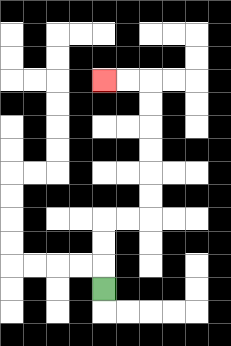{'start': '[4, 12]', 'end': '[4, 3]', 'path_directions': 'U,U,U,R,R,U,U,U,U,U,U,L,L', 'path_coordinates': '[[4, 12], [4, 11], [4, 10], [4, 9], [5, 9], [6, 9], [6, 8], [6, 7], [6, 6], [6, 5], [6, 4], [6, 3], [5, 3], [4, 3]]'}